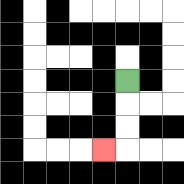{'start': '[5, 3]', 'end': '[4, 6]', 'path_directions': 'D,D,D,L', 'path_coordinates': '[[5, 3], [5, 4], [5, 5], [5, 6], [4, 6]]'}